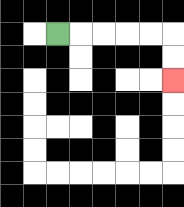{'start': '[2, 1]', 'end': '[7, 3]', 'path_directions': 'R,R,R,R,R,D,D', 'path_coordinates': '[[2, 1], [3, 1], [4, 1], [5, 1], [6, 1], [7, 1], [7, 2], [7, 3]]'}